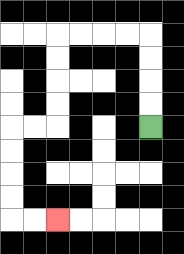{'start': '[6, 5]', 'end': '[2, 9]', 'path_directions': 'U,U,U,U,L,L,L,L,D,D,D,D,L,L,D,D,D,D,R,R', 'path_coordinates': '[[6, 5], [6, 4], [6, 3], [6, 2], [6, 1], [5, 1], [4, 1], [3, 1], [2, 1], [2, 2], [2, 3], [2, 4], [2, 5], [1, 5], [0, 5], [0, 6], [0, 7], [0, 8], [0, 9], [1, 9], [2, 9]]'}